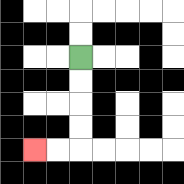{'start': '[3, 2]', 'end': '[1, 6]', 'path_directions': 'D,D,D,D,L,L', 'path_coordinates': '[[3, 2], [3, 3], [3, 4], [3, 5], [3, 6], [2, 6], [1, 6]]'}